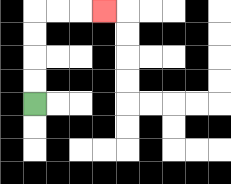{'start': '[1, 4]', 'end': '[4, 0]', 'path_directions': 'U,U,U,U,R,R,R', 'path_coordinates': '[[1, 4], [1, 3], [1, 2], [1, 1], [1, 0], [2, 0], [3, 0], [4, 0]]'}